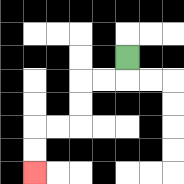{'start': '[5, 2]', 'end': '[1, 7]', 'path_directions': 'D,L,L,D,D,L,L,D,D', 'path_coordinates': '[[5, 2], [5, 3], [4, 3], [3, 3], [3, 4], [3, 5], [2, 5], [1, 5], [1, 6], [1, 7]]'}